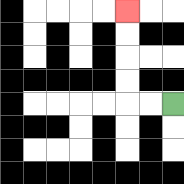{'start': '[7, 4]', 'end': '[5, 0]', 'path_directions': 'L,L,U,U,U,U', 'path_coordinates': '[[7, 4], [6, 4], [5, 4], [5, 3], [5, 2], [5, 1], [5, 0]]'}